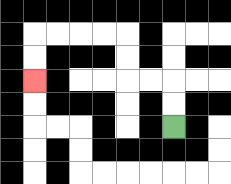{'start': '[7, 5]', 'end': '[1, 3]', 'path_directions': 'U,U,L,L,U,U,L,L,L,L,D,D', 'path_coordinates': '[[7, 5], [7, 4], [7, 3], [6, 3], [5, 3], [5, 2], [5, 1], [4, 1], [3, 1], [2, 1], [1, 1], [1, 2], [1, 3]]'}